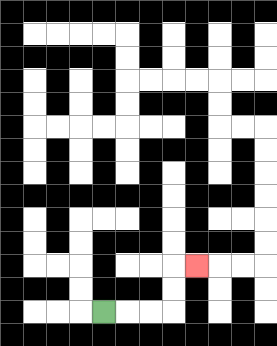{'start': '[4, 13]', 'end': '[8, 11]', 'path_directions': 'R,R,R,U,U,R', 'path_coordinates': '[[4, 13], [5, 13], [6, 13], [7, 13], [7, 12], [7, 11], [8, 11]]'}